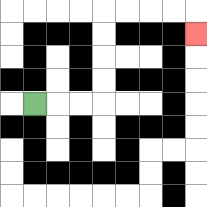{'start': '[1, 4]', 'end': '[8, 1]', 'path_directions': 'R,R,R,U,U,U,U,R,R,R,R,D', 'path_coordinates': '[[1, 4], [2, 4], [3, 4], [4, 4], [4, 3], [4, 2], [4, 1], [4, 0], [5, 0], [6, 0], [7, 0], [8, 0], [8, 1]]'}